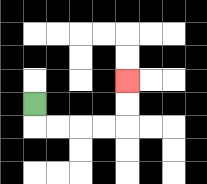{'start': '[1, 4]', 'end': '[5, 3]', 'path_directions': 'D,R,R,R,R,U,U', 'path_coordinates': '[[1, 4], [1, 5], [2, 5], [3, 5], [4, 5], [5, 5], [5, 4], [5, 3]]'}